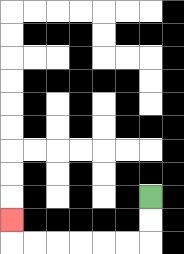{'start': '[6, 8]', 'end': '[0, 9]', 'path_directions': 'D,D,L,L,L,L,L,L,U', 'path_coordinates': '[[6, 8], [6, 9], [6, 10], [5, 10], [4, 10], [3, 10], [2, 10], [1, 10], [0, 10], [0, 9]]'}